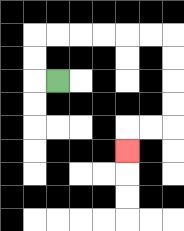{'start': '[2, 3]', 'end': '[5, 6]', 'path_directions': 'L,U,U,R,R,R,R,R,R,D,D,D,D,L,L,D', 'path_coordinates': '[[2, 3], [1, 3], [1, 2], [1, 1], [2, 1], [3, 1], [4, 1], [5, 1], [6, 1], [7, 1], [7, 2], [7, 3], [7, 4], [7, 5], [6, 5], [5, 5], [5, 6]]'}